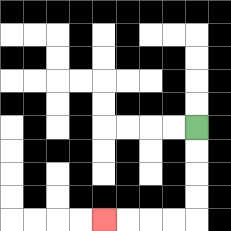{'start': '[8, 5]', 'end': '[4, 9]', 'path_directions': 'D,D,D,D,L,L,L,L', 'path_coordinates': '[[8, 5], [8, 6], [8, 7], [8, 8], [8, 9], [7, 9], [6, 9], [5, 9], [4, 9]]'}